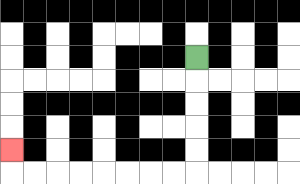{'start': '[8, 2]', 'end': '[0, 6]', 'path_directions': 'D,D,D,D,D,L,L,L,L,L,L,L,L,U', 'path_coordinates': '[[8, 2], [8, 3], [8, 4], [8, 5], [8, 6], [8, 7], [7, 7], [6, 7], [5, 7], [4, 7], [3, 7], [2, 7], [1, 7], [0, 7], [0, 6]]'}